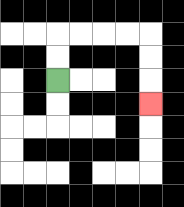{'start': '[2, 3]', 'end': '[6, 4]', 'path_directions': 'U,U,R,R,R,R,D,D,D', 'path_coordinates': '[[2, 3], [2, 2], [2, 1], [3, 1], [4, 1], [5, 1], [6, 1], [6, 2], [6, 3], [6, 4]]'}